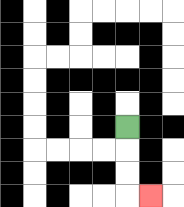{'start': '[5, 5]', 'end': '[6, 8]', 'path_directions': 'D,D,D,R', 'path_coordinates': '[[5, 5], [5, 6], [5, 7], [5, 8], [6, 8]]'}